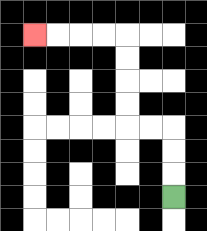{'start': '[7, 8]', 'end': '[1, 1]', 'path_directions': 'U,U,U,L,L,U,U,U,U,L,L,L,L', 'path_coordinates': '[[7, 8], [7, 7], [7, 6], [7, 5], [6, 5], [5, 5], [5, 4], [5, 3], [5, 2], [5, 1], [4, 1], [3, 1], [2, 1], [1, 1]]'}